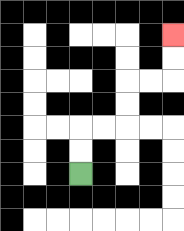{'start': '[3, 7]', 'end': '[7, 1]', 'path_directions': 'U,U,R,R,U,U,R,R,U,U', 'path_coordinates': '[[3, 7], [3, 6], [3, 5], [4, 5], [5, 5], [5, 4], [5, 3], [6, 3], [7, 3], [7, 2], [7, 1]]'}